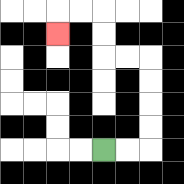{'start': '[4, 6]', 'end': '[2, 1]', 'path_directions': 'R,R,U,U,U,U,L,L,U,U,L,L,D', 'path_coordinates': '[[4, 6], [5, 6], [6, 6], [6, 5], [6, 4], [6, 3], [6, 2], [5, 2], [4, 2], [4, 1], [4, 0], [3, 0], [2, 0], [2, 1]]'}